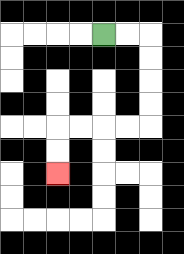{'start': '[4, 1]', 'end': '[2, 7]', 'path_directions': 'R,R,D,D,D,D,L,L,L,L,D,D', 'path_coordinates': '[[4, 1], [5, 1], [6, 1], [6, 2], [6, 3], [6, 4], [6, 5], [5, 5], [4, 5], [3, 5], [2, 5], [2, 6], [2, 7]]'}